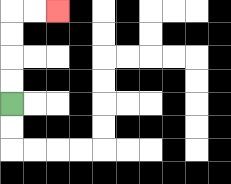{'start': '[0, 4]', 'end': '[2, 0]', 'path_directions': 'U,U,U,U,R,R', 'path_coordinates': '[[0, 4], [0, 3], [0, 2], [0, 1], [0, 0], [1, 0], [2, 0]]'}